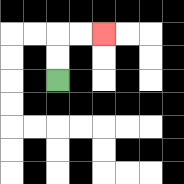{'start': '[2, 3]', 'end': '[4, 1]', 'path_directions': 'U,U,R,R', 'path_coordinates': '[[2, 3], [2, 2], [2, 1], [3, 1], [4, 1]]'}